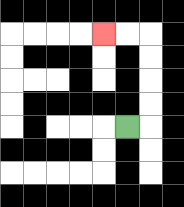{'start': '[5, 5]', 'end': '[4, 1]', 'path_directions': 'R,U,U,U,U,L,L', 'path_coordinates': '[[5, 5], [6, 5], [6, 4], [6, 3], [6, 2], [6, 1], [5, 1], [4, 1]]'}